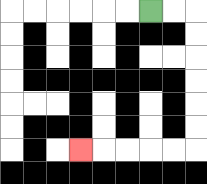{'start': '[6, 0]', 'end': '[3, 6]', 'path_directions': 'R,R,D,D,D,D,D,D,L,L,L,L,L', 'path_coordinates': '[[6, 0], [7, 0], [8, 0], [8, 1], [8, 2], [8, 3], [8, 4], [8, 5], [8, 6], [7, 6], [6, 6], [5, 6], [4, 6], [3, 6]]'}